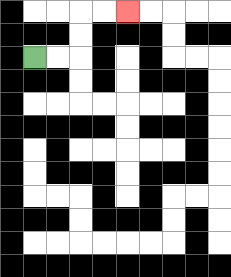{'start': '[1, 2]', 'end': '[5, 0]', 'path_directions': 'R,R,U,U,R,R', 'path_coordinates': '[[1, 2], [2, 2], [3, 2], [3, 1], [3, 0], [4, 0], [5, 0]]'}